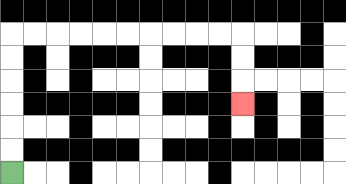{'start': '[0, 7]', 'end': '[10, 4]', 'path_directions': 'U,U,U,U,U,U,R,R,R,R,R,R,R,R,R,R,D,D,D', 'path_coordinates': '[[0, 7], [0, 6], [0, 5], [0, 4], [0, 3], [0, 2], [0, 1], [1, 1], [2, 1], [3, 1], [4, 1], [5, 1], [6, 1], [7, 1], [8, 1], [9, 1], [10, 1], [10, 2], [10, 3], [10, 4]]'}